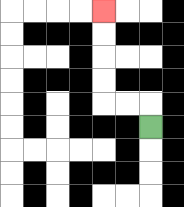{'start': '[6, 5]', 'end': '[4, 0]', 'path_directions': 'U,L,L,U,U,U,U', 'path_coordinates': '[[6, 5], [6, 4], [5, 4], [4, 4], [4, 3], [4, 2], [4, 1], [4, 0]]'}